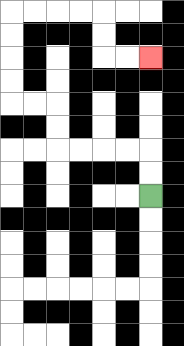{'start': '[6, 8]', 'end': '[6, 2]', 'path_directions': 'U,U,L,L,L,L,U,U,L,L,U,U,U,U,R,R,R,R,D,D,R,R', 'path_coordinates': '[[6, 8], [6, 7], [6, 6], [5, 6], [4, 6], [3, 6], [2, 6], [2, 5], [2, 4], [1, 4], [0, 4], [0, 3], [0, 2], [0, 1], [0, 0], [1, 0], [2, 0], [3, 0], [4, 0], [4, 1], [4, 2], [5, 2], [6, 2]]'}